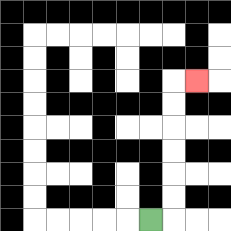{'start': '[6, 9]', 'end': '[8, 3]', 'path_directions': 'R,U,U,U,U,U,U,R', 'path_coordinates': '[[6, 9], [7, 9], [7, 8], [7, 7], [7, 6], [7, 5], [7, 4], [7, 3], [8, 3]]'}